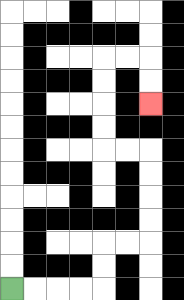{'start': '[0, 12]', 'end': '[6, 4]', 'path_directions': 'R,R,R,R,U,U,R,R,U,U,U,U,L,L,U,U,U,U,R,R,D,D', 'path_coordinates': '[[0, 12], [1, 12], [2, 12], [3, 12], [4, 12], [4, 11], [4, 10], [5, 10], [6, 10], [6, 9], [6, 8], [6, 7], [6, 6], [5, 6], [4, 6], [4, 5], [4, 4], [4, 3], [4, 2], [5, 2], [6, 2], [6, 3], [6, 4]]'}